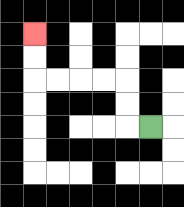{'start': '[6, 5]', 'end': '[1, 1]', 'path_directions': 'L,U,U,L,L,L,L,U,U', 'path_coordinates': '[[6, 5], [5, 5], [5, 4], [5, 3], [4, 3], [3, 3], [2, 3], [1, 3], [1, 2], [1, 1]]'}